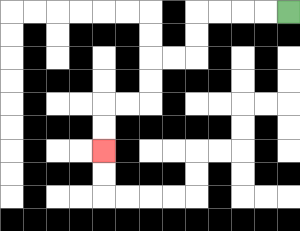{'start': '[12, 0]', 'end': '[4, 6]', 'path_directions': 'L,L,L,L,D,D,L,L,D,D,L,L,D,D', 'path_coordinates': '[[12, 0], [11, 0], [10, 0], [9, 0], [8, 0], [8, 1], [8, 2], [7, 2], [6, 2], [6, 3], [6, 4], [5, 4], [4, 4], [4, 5], [4, 6]]'}